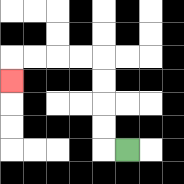{'start': '[5, 6]', 'end': '[0, 3]', 'path_directions': 'L,U,U,U,U,L,L,L,L,D', 'path_coordinates': '[[5, 6], [4, 6], [4, 5], [4, 4], [4, 3], [4, 2], [3, 2], [2, 2], [1, 2], [0, 2], [0, 3]]'}